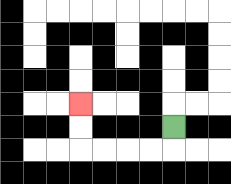{'start': '[7, 5]', 'end': '[3, 4]', 'path_directions': 'D,L,L,L,L,U,U', 'path_coordinates': '[[7, 5], [7, 6], [6, 6], [5, 6], [4, 6], [3, 6], [3, 5], [3, 4]]'}